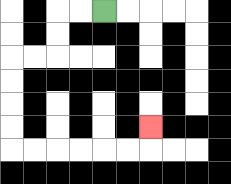{'start': '[4, 0]', 'end': '[6, 5]', 'path_directions': 'L,L,D,D,L,L,D,D,D,D,R,R,R,R,R,R,U', 'path_coordinates': '[[4, 0], [3, 0], [2, 0], [2, 1], [2, 2], [1, 2], [0, 2], [0, 3], [0, 4], [0, 5], [0, 6], [1, 6], [2, 6], [3, 6], [4, 6], [5, 6], [6, 6], [6, 5]]'}